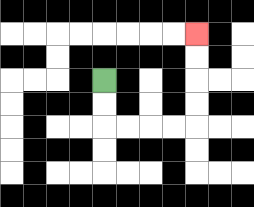{'start': '[4, 3]', 'end': '[8, 1]', 'path_directions': 'D,D,R,R,R,R,U,U,U,U', 'path_coordinates': '[[4, 3], [4, 4], [4, 5], [5, 5], [6, 5], [7, 5], [8, 5], [8, 4], [8, 3], [8, 2], [8, 1]]'}